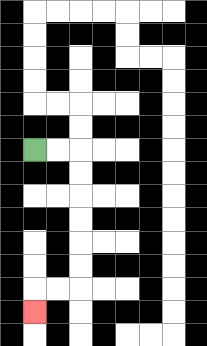{'start': '[1, 6]', 'end': '[1, 13]', 'path_directions': 'R,R,D,D,D,D,D,D,L,L,D', 'path_coordinates': '[[1, 6], [2, 6], [3, 6], [3, 7], [3, 8], [3, 9], [3, 10], [3, 11], [3, 12], [2, 12], [1, 12], [1, 13]]'}